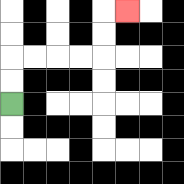{'start': '[0, 4]', 'end': '[5, 0]', 'path_directions': 'U,U,R,R,R,R,U,U,R', 'path_coordinates': '[[0, 4], [0, 3], [0, 2], [1, 2], [2, 2], [3, 2], [4, 2], [4, 1], [4, 0], [5, 0]]'}